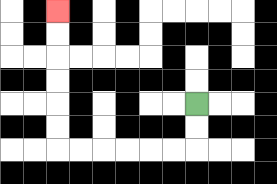{'start': '[8, 4]', 'end': '[2, 0]', 'path_directions': 'D,D,L,L,L,L,L,L,U,U,U,U,U,U', 'path_coordinates': '[[8, 4], [8, 5], [8, 6], [7, 6], [6, 6], [5, 6], [4, 6], [3, 6], [2, 6], [2, 5], [2, 4], [2, 3], [2, 2], [2, 1], [2, 0]]'}